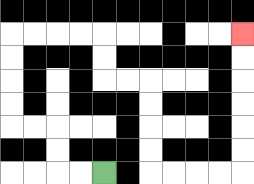{'start': '[4, 7]', 'end': '[10, 1]', 'path_directions': 'L,L,U,U,L,L,U,U,U,U,R,R,R,R,D,D,R,R,D,D,D,D,R,R,R,R,U,U,U,U,U,U', 'path_coordinates': '[[4, 7], [3, 7], [2, 7], [2, 6], [2, 5], [1, 5], [0, 5], [0, 4], [0, 3], [0, 2], [0, 1], [1, 1], [2, 1], [3, 1], [4, 1], [4, 2], [4, 3], [5, 3], [6, 3], [6, 4], [6, 5], [6, 6], [6, 7], [7, 7], [8, 7], [9, 7], [10, 7], [10, 6], [10, 5], [10, 4], [10, 3], [10, 2], [10, 1]]'}